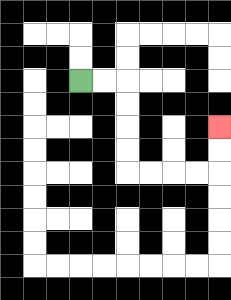{'start': '[3, 3]', 'end': '[9, 5]', 'path_directions': 'R,R,D,D,D,D,R,R,R,R,U,U', 'path_coordinates': '[[3, 3], [4, 3], [5, 3], [5, 4], [5, 5], [5, 6], [5, 7], [6, 7], [7, 7], [8, 7], [9, 7], [9, 6], [9, 5]]'}